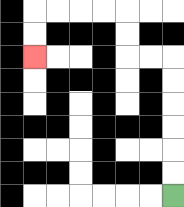{'start': '[7, 8]', 'end': '[1, 2]', 'path_directions': 'U,U,U,U,U,U,L,L,U,U,L,L,L,L,D,D', 'path_coordinates': '[[7, 8], [7, 7], [7, 6], [7, 5], [7, 4], [7, 3], [7, 2], [6, 2], [5, 2], [5, 1], [5, 0], [4, 0], [3, 0], [2, 0], [1, 0], [1, 1], [1, 2]]'}